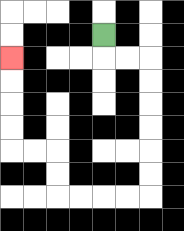{'start': '[4, 1]', 'end': '[0, 2]', 'path_directions': 'D,R,R,D,D,D,D,D,D,L,L,L,L,U,U,L,L,U,U,U,U', 'path_coordinates': '[[4, 1], [4, 2], [5, 2], [6, 2], [6, 3], [6, 4], [6, 5], [6, 6], [6, 7], [6, 8], [5, 8], [4, 8], [3, 8], [2, 8], [2, 7], [2, 6], [1, 6], [0, 6], [0, 5], [0, 4], [0, 3], [0, 2]]'}